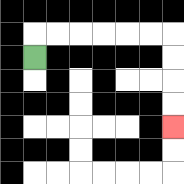{'start': '[1, 2]', 'end': '[7, 5]', 'path_directions': 'U,R,R,R,R,R,R,D,D,D,D', 'path_coordinates': '[[1, 2], [1, 1], [2, 1], [3, 1], [4, 1], [5, 1], [6, 1], [7, 1], [7, 2], [7, 3], [7, 4], [7, 5]]'}